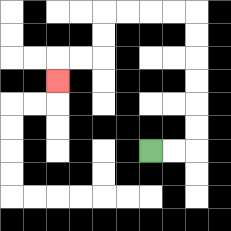{'start': '[6, 6]', 'end': '[2, 3]', 'path_directions': 'R,R,U,U,U,U,U,U,L,L,L,L,D,D,L,L,D', 'path_coordinates': '[[6, 6], [7, 6], [8, 6], [8, 5], [8, 4], [8, 3], [8, 2], [8, 1], [8, 0], [7, 0], [6, 0], [5, 0], [4, 0], [4, 1], [4, 2], [3, 2], [2, 2], [2, 3]]'}